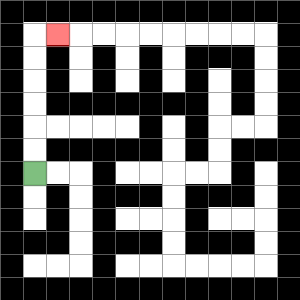{'start': '[1, 7]', 'end': '[2, 1]', 'path_directions': 'U,U,U,U,U,U,R', 'path_coordinates': '[[1, 7], [1, 6], [1, 5], [1, 4], [1, 3], [1, 2], [1, 1], [2, 1]]'}